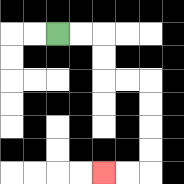{'start': '[2, 1]', 'end': '[4, 7]', 'path_directions': 'R,R,D,D,R,R,D,D,D,D,L,L', 'path_coordinates': '[[2, 1], [3, 1], [4, 1], [4, 2], [4, 3], [5, 3], [6, 3], [6, 4], [6, 5], [6, 6], [6, 7], [5, 7], [4, 7]]'}